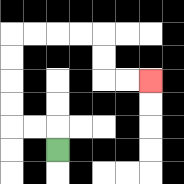{'start': '[2, 6]', 'end': '[6, 3]', 'path_directions': 'U,L,L,U,U,U,U,R,R,R,R,D,D,R,R', 'path_coordinates': '[[2, 6], [2, 5], [1, 5], [0, 5], [0, 4], [0, 3], [0, 2], [0, 1], [1, 1], [2, 1], [3, 1], [4, 1], [4, 2], [4, 3], [5, 3], [6, 3]]'}